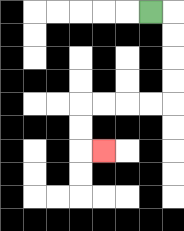{'start': '[6, 0]', 'end': '[4, 6]', 'path_directions': 'R,D,D,D,D,L,L,L,L,D,D,R', 'path_coordinates': '[[6, 0], [7, 0], [7, 1], [7, 2], [7, 3], [7, 4], [6, 4], [5, 4], [4, 4], [3, 4], [3, 5], [3, 6], [4, 6]]'}